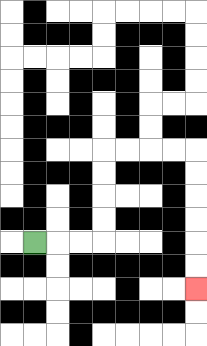{'start': '[1, 10]', 'end': '[8, 12]', 'path_directions': 'R,R,R,U,U,U,U,R,R,R,R,D,D,D,D,D,D', 'path_coordinates': '[[1, 10], [2, 10], [3, 10], [4, 10], [4, 9], [4, 8], [4, 7], [4, 6], [5, 6], [6, 6], [7, 6], [8, 6], [8, 7], [8, 8], [8, 9], [8, 10], [8, 11], [8, 12]]'}